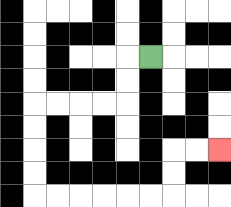{'start': '[6, 2]', 'end': '[9, 6]', 'path_directions': 'L,D,D,L,L,L,L,D,D,D,D,R,R,R,R,R,R,U,U,R,R', 'path_coordinates': '[[6, 2], [5, 2], [5, 3], [5, 4], [4, 4], [3, 4], [2, 4], [1, 4], [1, 5], [1, 6], [1, 7], [1, 8], [2, 8], [3, 8], [4, 8], [5, 8], [6, 8], [7, 8], [7, 7], [7, 6], [8, 6], [9, 6]]'}